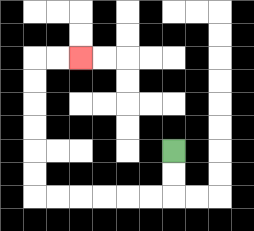{'start': '[7, 6]', 'end': '[3, 2]', 'path_directions': 'D,D,L,L,L,L,L,L,U,U,U,U,U,U,R,R', 'path_coordinates': '[[7, 6], [7, 7], [7, 8], [6, 8], [5, 8], [4, 8], [3, 8], [2, 8], [1, 8], [1, 7], [1, 6], [1, 5], [1, 4], [1, 3], [1, 2], [2, 2], [3, 2]]'}